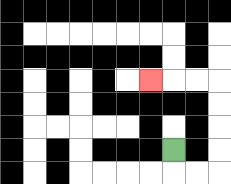{'start': '[7, 6]', 'end': '[6, 3]', 'path_directions': 'D,R,R,U,U,U,U,L,L,L', 'path_coordinates': '[[7, 6], [7, 7], [8, 7], [9, 7], [9, 6], [9, 5], [9, 4], [9, 3], [8, 3], [7, 3], [6, 3]]'}